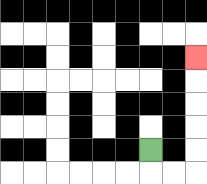{'start': '[6, 6]', 'end': '[8, 2]', 'path_directions': 'D,R,R,U,U,U,U,U', 'path_coordinates': '[[6, 6], [6, 7], [7, 7], [8, 7], [8, 6], [8, 5], [8, 4], [8, 3], [8, 2]]'}